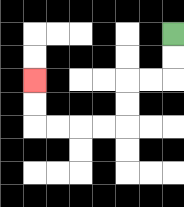{'start': '[7, 1]', 'end': '[1, 3]', 'path_directions': 'D,D,L,L,D,D,L,L,L,L,U,U', 'path_coordinates': '[[7, 1], [7, 2], [7, 3], [6, 3], [5, 3], [5, 4], [5, 5], [4, 5], [3, 5], [2, 5], [1, 5], [1, 4], [1, 3]]'}